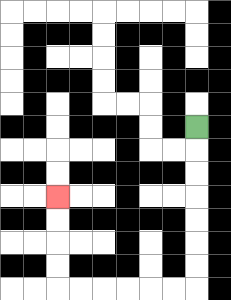{'start': '[8, 5]', 'end': '[2, 8]', 'path_directions': 'D,D,D,D,D,D,D,L,L,L,L,L,L,U,U,U,U', 'path_coordinates': '[[8, 5], [8, 6], [8, 7], [8, 8], [8, 9], [8, 10], [8, 11], [8, 12], [7, 12], [6, 12], [5, 12], [4, 12], [3, 12], [2, 12], [2, 11], [2, 10], [2, 9], [2, 8]]'}